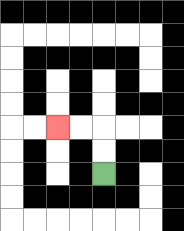{'start': '[4, 7]', 'end': '[2, 5]', 'path_directions': 'U,U,L,L', 'path_coordinates': '[[4, 7], [4, 6], [4, 5], [3, 5], [2, 5]]'}